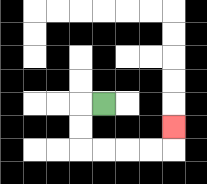{'start': '[4, 4]', 'end': '[7, 5]', 'path_directions': 'L,D,D,R,R,R,R,U', 'path_coordinates': '[[4, 4], [3, 4], [3, 5], [3, 6], [4, 6], [5, 6], [6, 6], [7, 6], [7, 5]]'}